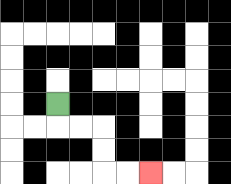{'start': '[2, 4]', 'end': '[6, 7]', 'path_directions': 'D,R,R,D,D,R,R', 'path_coordinates': '[[2, 4], [2, 5], [3, 5], [4, 5], [4, 6], [4, 7], [5, 7], [6, 7]]'}